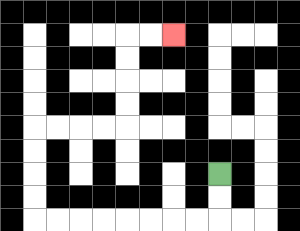{'start': '[9, 7]', 'end': '[7, 1]', 'path_directions': 'D,D,L,L,L,L,L,L,L,L,U,U,U,U,R,R,R,R,U,U,U,U,R,R', 'path_coordinates': '[[9, 7], [9, 8], [9, 9], [8, 9], [7, 9], [6, 9], [5, 9], [4, 9], [3, 9], [2, 9], [1, 9], [1, 8], [1, 7], [1, 6], [1, 5], [2, 5], [3, 5], [4, 5], [5, 5], [5, 4], [5, 3], [5, 2], [5, 1], [6, 1], [7, 1]]'}